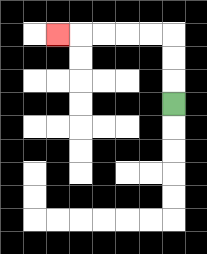{'start': '[7, 4]', 'end': '[2, 1]', 'path_directions': 'U,U,U,L,L,L,L,L', 'path_coordinates': '[[7, 4], [7, 3], [7, 2], [7, 1], [6, 1], [5, 1], [4, 1], [3, 1], [2, 1]]'}